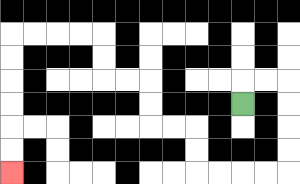{'start': '[10, 4]', 'end': '[0, 7]', 'path_directions': 'U,R,R,D,D,D,D,L,L,L,L,U,U,L,L,U,U,L,L,U,U,L,L,L,L,D,D,D,D,D,D', 'path_coordinates': '[[10, 4], [10, 3], [11, 3], [12, 3], [12, 4], [12, 5], [12, 6], [12, 7], [11, 7], [10, 7], [9, 7], [8, 7], [8, 6], [8, 5], [7, 5], [6, 5], [6, 4], [6, 3], [5, 3], [4, 3], [4, 2], [4, 1], [3, 1], [2, 1], [1, 1], [0, 1], [0, 2], [0, 3], [0, 4], [0, 5], [0, 6], [0, 7]]'}